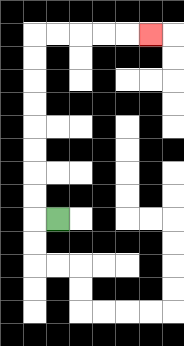{'start': '[2, 9]', 'end': '[6, 1]', 'path_directions': 'L,U,U,U,U,U,U,U,U,R,R,R,R,R', 'path_coordinates': '[[2, 9], [1, 9], [1, 8], [1, 7], [1, 6], [1, 5], [1, 4], [1, 3], [1, 2], [1, 1], [2, 1], [3, 1], [4, 1], [5, 1], [6, 1]]'}